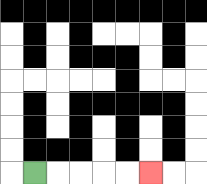{'start': '[1, 7]', 'end': '[6, 7]', 'path_directions': 'R,R,R,R,R', 'path_coordinates': '[[1, 7], [2, 7], [3, 7], [4, 7], [5, 7], [6, 7]]'}